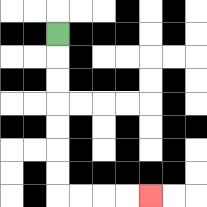{'start': '[2, 1]', 'end': '[6, 8]', 'path_directions': 'D,D,D,D,D,D,D,R,R,R,R', 'path_coordinates': '[[2, 1], [2, 2], [2, 3], [2, 4], [2, 5], [2, 6], [2, 7], [2, 8], [3, 8], [4, 8], [5, 8], [6, 8]]'}